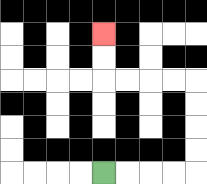{'start': '[4, 7]', 'end': '[4, 1]', 'path_directions': 'R,R,R,R,U,U,U,U,L,L,L,L,U,U', 'path_coordinates': '[[4, 7], [5, 7], [6, 7], [7, 7], [8, 7], [8, 6], [8, 5], [8, 4], [8, 3], [7, 3], [6, 3], [5, 3], [4, 3], [4, 2], [4, 1]]'}